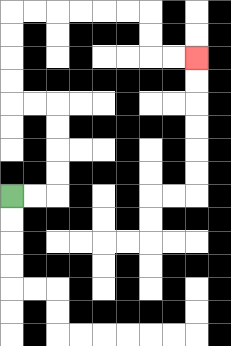{'start': '[0, 8]', 'end': '[8, 2]', 'path_directions': 'R,R,U,U,U,U,L,L,U,U,U,U,R,R,R,R,R,R,D,D,R,R', 'path_coordinates': '[[0, 8], [1, 8], [2, 8], [2, 7], [2, 6], [2, 5], [2, 4], [1, 4], [0, 4], [0, 3], [0, 2], [0, 1], [0, 0], [1, 0], [2, 0], [3, 0], [4, 0], [5, 0], [6, 0], [6, 1], [6, 2], [7, 2], [8, 2]]'}